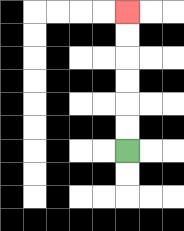{'start': '[5, 6]', 'end': '[5, 0]', 'path_directions': 'U,U,U,U,U,U', 'path_coordinates': '[[5, 6], [5, 5], [5, 4], [5, 3], [5, 2], [5, 1], [5, 0]]'}